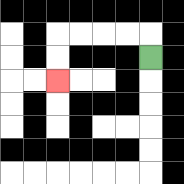{'start': '[6, 2]', 'end': '[2, 3]', 'path_directions': 'U,L,L,L,L,D,D', 'path_coordinates': '[[6, 2], [6, 1], [5, 1], [4, 1], [3, 1], [2, 1], [2, 2], [2, 3]]'}